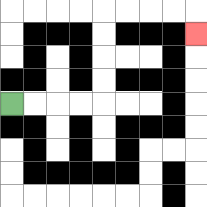{'start': '[0, 4]', 'end': '[8, 1]', 'path_directions': 'R,R,R,R,U,U,U,U,R,R,R,R,D', 'path_coordinates': '[[0, 4], [1, 4], [2, 4], [3, 4], [4, 4], [4, 3], [4, 2], [4, 1], [4, 0], [5, 0], [6, 0], [7, 0], [8, 0], [8, 1]]'}